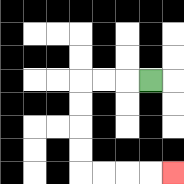{'start': '[6, 3]', 'end': '[7, 7]', 'path_directions': 'L,L,L,D,D,D,D,R,R,R,R', 'path_coordinates': '[[6, 3], [5, 3], [4, 3], [3, 3], [3, 4], [3, 5], [3, 6], [3, 7], [4, 7], [5, 7], [6, 7], [7, 7]]'}